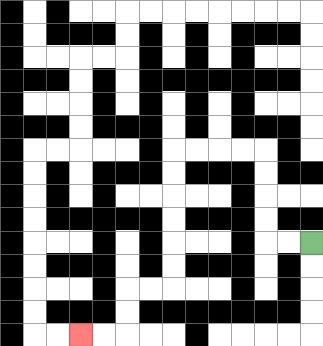{'start': '[13, 10]', 'end': '[3, 14]', 'path_directions': 'L,L,U,U,U,U,L,L,L,L,D,D,D,D,D,D,L,L,D,D,L,L', 'path_coordinates': '[[13, 10], [12, 10], [11, 10], [11, 9], [11, 8], [11, 7], [11, 6], [10, 6], [9, 6], [8, 6], [7, 6], [7, 7], [7, 8], [7, 9], [7, 10], [7, 11], [7, 12], [6, 12], [5, 12], [5, 13], [5, 14], [4, 14], [3, 14]]'}